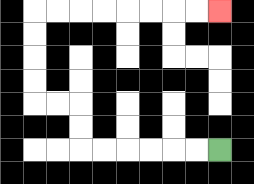{'start': '[9, 6]', 'end': '[9, 0]', 'path_directions': 'L,L,L,L,L,L,U,U,L,L,U,U,U,U,R,R,R,R,R,R,R,R', 'path_coordinates': '[[9, 6], [8, 6], [7, 6], [6, 6], [5, 6], [4, 6], [3, 6], [3, 5], [3, 4], [2, 4], [1, 4], [1, 3], [1, 2], [1, 1], [1, 0], [2, 0], [3, 0], [4, 0], [5, 0], [6, 0], [7, 0], [8, 0], [9, 0]]'}